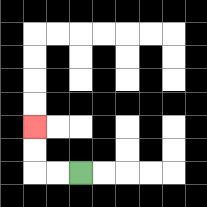{'start': '[3, 7]', 'end': '[1, 5]', 'path_directions': 'L,L,U,U', 'path_coordinates': '[[3, 7], [2, 7], [1, 7], [1, 6], [1, 5]]'}